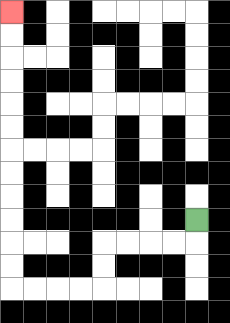{'start': '[8, 9]', 'end': '[0, 0]', 'path_directions': 'D,L,L,L,L,D,D,L,L,L,L,U,U,U,U,U,U,U,U,U,U,U,U', 'path_coordinates': '[[8, 9], [8, 10], [7, 10], [6, 10], [5, 10], [4, 10], [4, 11], [4, 12], [3, 12], [2, 12], [1, 12], [0, 12], [0, 11], [0, 10], [0, 9], [0, 8], [0, 7], [0, 6], [0, 5], [0, 4], [0, 3], [0, 2], [0, 1], [0, 0]]'}